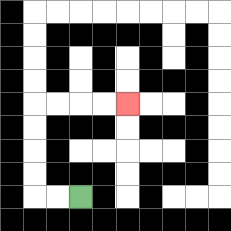{'start': '[3, 8]', 'end': '[5, 4]', 'path_directions': 'L,L,U,U,U,U,R,R,R,R', 'path_coordinates': '[[3, 8], [2, 8], [1, 8], [1, 7], [1, 6], [1, 5], [1, 4], [2, 4], [3, 4], [4, 4], [5, 4]]'}